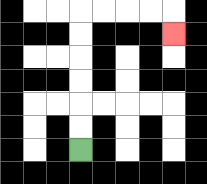{'start': '[3, 6]', 'end': '[7, 1]', 'path_directions': 'U,U,U,U,U,U,R,R,R,R,D', 'path_coordinates': '[[3, 6], [3, 5], [3, 4], [3, 3], [3, 2], [3, 1], [3, 0], [4, 0], [5, 0], [6, 0], [7, 0], [7, 1]]'}